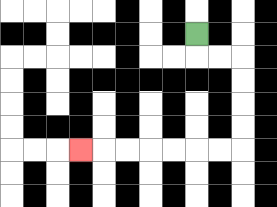{'start': '[8, 1]', 'end': '[3, 6]', 'path_directions': 'D,R,R,D,D,D,D,L,L,L,L,L,L,L', 'path_coordinates': '[[8, 1], [8, 2], [9, 2], [10, 2], [10, 3], [10, 4], [10, 5], [10, 6], [9, 6], [8, 6], [7, 6], [6, 6], [5, 6], [4, 6], [3, 6]]'}